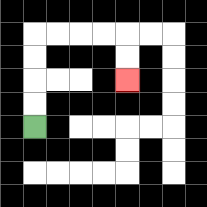{'start': '[1, 5]', 'end': '[5, 3]', 'path_directions': 'U,U,U,U,R,R,R,R,D,D', 'path_coordinates': '[[1, 5], [1, 4], [1, 3], [1, 2], [1, 1], [2, 1], [3, 1], [4, 1], [5, 1], [5, 2], [5, 3]]'}